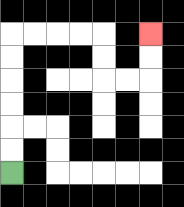{'start': '[0, 7]', 'end': '[6, 1]', 'path_directions': 'U,U,U,U,U,U,R,R,R,R,D,D,R,R,U,U', 'path_coordinates': '[[0, 7], [0, 6], [0, 5], [0, 4], [0, 3], [0, 2], [0, 1], [1, 1], [2, 1], [3, 1], [4, 1], [4, 2], [4, 3], [5, 3], [6, 3], [6, 2], [6, 1]]'}